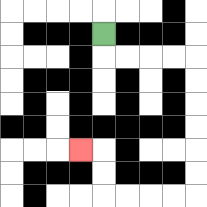{'start': '[4, 1]', 'end': '[3, 6]', 'path_directions': 'D,R,R,R,R,D,D,D,D,D,D,L,L,L,L,U,U,L', 'path_coordinates': '[[4, 1], [4, 2], [5, 2], [6, 2], [7, 2], [8, 2], [8, 3], [8, 4], [8, 5], [8, 6], [8, 7], [8, 8], [7, 8], [6, 8], [5, 8], [4, 8], [4, 7], [4, 6], [3, 6]]'}